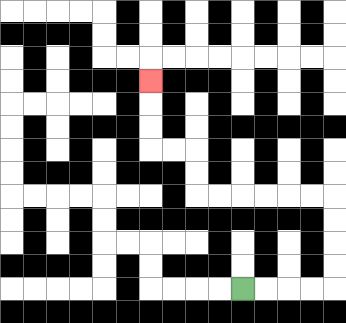{'start': '[10, 12]', 'end': '[6, 3]', 'path_directions': 'R,R,R,R,U,U,U,U,L,L,L,L,L,L,U,U,L,L,U,U,U', 'path_coordinates': '[[10, 12], [11, 12], [12, 12], [13, 12], [14, 12], [14, 11], [14, 10], [14, 9], [14, 8], [13, 8], [12, 8], [11, 8], [10, 8], [9, 8], [8, 8], [8, 7], [8, 6], [7, 6], [6, 6], [6, 5], [6, 4], [6, 3]]'}